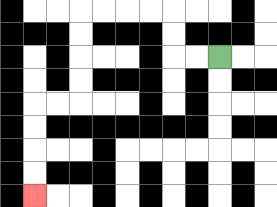{'start': '[9, 2]', 'end': '[1, 8]', 'path_directions': 'L,L,U,U,L,L,L,L,D,D,D,D,L,L,D,D,D,D', 'path_coordinates': '[[9, 2], [8, 2], [7, 2], [7, 1], [7, 0], [6, 0], [5, 0], [4, 0], [3, 0], [3, 1], [3, 2], [3, 3], [3, 4], [2, 4], [1, 4], [1, 5], [1, 6], [1, 7], [1, 8]]'}